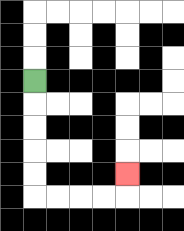{'start': '[1, 3]', 'end': '[5, 7]', 'path_directions': 'D,D,D,D,D,R,R,R,R,U', 'path_coordinates': '[[1, 3], [1, 4], [1, 5], [1, 6], [1, 7], [1, 8], [2, 8], [3, 8], [4, 8], [5, 8], [5, 7]]'}